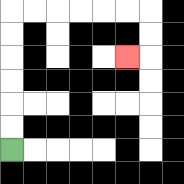{'start': '[0, 6]', 'end': '[5, 2]', 'path_directions': 'U,U,U,U,U,U,R,R,R,R,R,R,D,D,L', 'path_coordinates': '[[0, 6], [0, 5], [0, 4], [0, 3], [0, 2], [0, 1], [0, 0], [1, 0], [2, 0], [3, 0], [4, 0], [5, 0], [6, 0], [6, 1], [6, 2], [5, 2]]'}